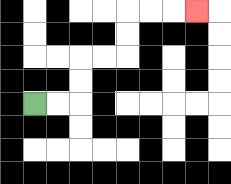{'start': '[1, 4]', 'end': '[8, 0]', 'path_directions': 'R,R,U,U,R,R,U,U,R,R,R', 'path_coordinates': '[[1, 4], [2, 4], [3, 4], [3, 3], [3, 2], [4, 2], [5, 2], [5, 1], [5, 0], [6, 0], [7, 0], [8, 0]]'}